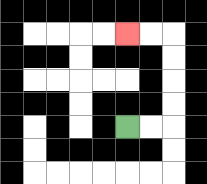{'start': '[5, 5]', 'end': '[5, 1]', 'path_directions': 'R,R,U,U,U,U,L,L', 'path_coordinates': '[[5, 5], [6, 5], [7, 5], [7, 4], [7, 3], [7, 2], [7, 1], [6, 1], [5, 1]]'}